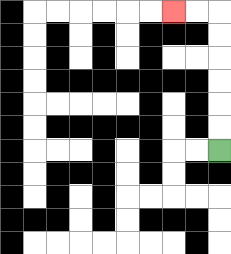{'start': '[9, 6]', 'end': '[7, 0]', 'path_directions': 'U,U,U,U,U,U,L,L', 'path_coordinates': '[[9, 6], [9, 5], [9, 4], [9, 3], [9, 2], [9, 1], [9, 0], [8, 0], [7, 0]]'}